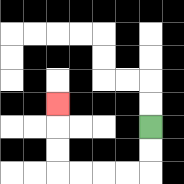{'start': '[6, 5]', 'end': '[2, 4]', 'path_directions': 'D,D,L,L,L,L,U,U,U', 'path_coordinates': '[[6, 5], [6, 6], [6, 7], [5, 7], [4, 7], [3, 7], [2, 7], [2, 6], [2, 5], [2, 4]]'}